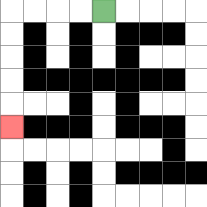{'start': '[4, 0]', 'end': '[0, 5]', 'path_directions': 'L,L,L,L,D,D,D,D,D', 'path_coordinates': '[[4, 0], [3, 0], [2, 0], [1, 0], [0, 0], [0, 1], [0, 2], [0, 3], [0, 4], [0, 5]]'}